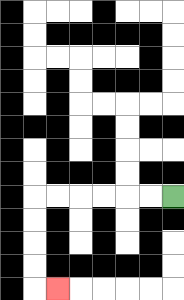{'start': '[7, 8]', 'end': '[2, 12]', 'path_directions': 'L,L,L,L,L,L,D,D,D,D,R', 'path_coordinates': '[[7, 8], [6, 8], [5, 8], [4, 8], [3, 8], [2, 8], [1, 8], [1, 9], [1, 10], [1, 11], [1, 12], [2, 12]]'}